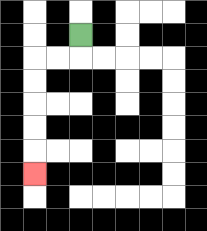{'start': '[3, 1]', 'end': '[1, 7]', 'path_directions': 'D,L,L,D,D,D,D,D', 'path_coordinates': '[[3, 1], [3, 2], [2, 2], [1, 2], [1, 3], [1, 4], [1, 5], [1, 6], [1, 7]]'}